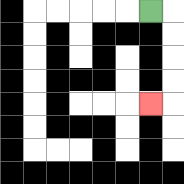{'start': '[6, 0]', 'end': '[6, 4]', 'path_directions': 'R,D,D,D,D,L', 'path_coordinates': '[[6, 0], [7, 0], [7, 1], [7, 2], [7, 3], [7, 4], [6, 4]]'}